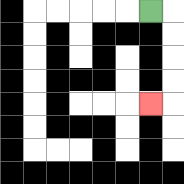{'start': '[6, 0]', 'end': '[6, 4]', 'path_directions': 'R,D,D,D,D,L', 'path_coordinates': '[[6, 0], [7, 0], [7, 1], [7, 2], [7, 3], [7, 4], [6, 4]]'}